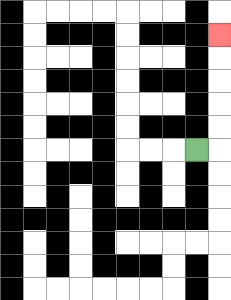{'start': '[8, 6]', 'end': '[9, 1]', 'path_directions': 'R,U,U,U,U,U', 'path_coordinates': '[[8, 6], [9, 6], [9, 5], [9, 4], [9, 3], [9, 2], [9, 1]]'}